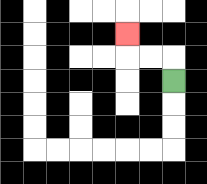{'start': '[7, 3]', 'end': '[5, 1]', 'path_directions': 'U,L,L,U', 'path_coordinates': '[[7, 3], [7, 2], [6, 2], [5, 2], [5, 1]]'}